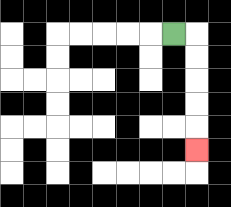{'start': '[7, 1]', 'end': '[8, 6]', 'path_directions': 'R,D,D,D,D,D', 'path_coordinates': '[[7, 1], [8, 1], [8, 2], [8, 3], [8, 4], [8, 5], [8, 6]]'}